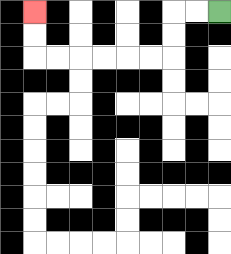{'start': '[9, 0]', 'end': '[1, 0]', 'path_directions': 'L,L,D,D,L,L,L,L,L,L,U,U', 'path_coordinates': '[[9, 0], [8, 0], [7, 0], [7, 1], [7, 2], [6, 2], [5, 2], [4, 2], [3, 2], [2, 2], [1, 2], [1, 1], [1, 0]]'}